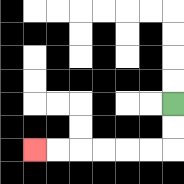{'start': '[7, 4]', 'end': '[1, 6]', 'path_directions': 'D,D,L,L,L,L,L,L', 'path_coordinates': '[[7, 4], [7, 5], [7, 6], [6, 6], [5, 6], [4, 6], [3, 6], [2, 6], [1, 6]]'}